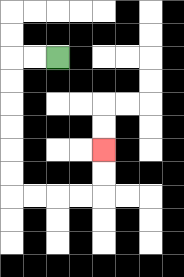{'start': '[2, 2]', 'end': '[4, 6]', 'path_directions': 'L,L,D,D,D,D,D,D,R,R,R,R,U,U', 'path_coordinates': '[[2, 2], [1, 2], [0, 2], [0, 3], [0, 4], [0, 5], [0, 6], [0, 7], [0, 8], [1, 8], [2, 8], [3, 8], [4, 8], [4, 7], [4, 6]]'}